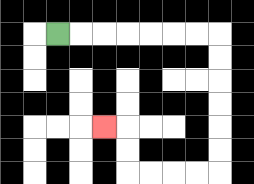{'start': '[2, 1]', 'end': '[4, 5]', 'path_directions': 'R,R,R,R,R,R,R,D,D,D,D,D,D,L,L,L,L,U,U,L', 'path_coordinates': '[[2, 1], [3, 1], [4, 1], [5, 1], [6, 1], [7, 1], [8, 1], [9, 1], [9, 2], [9, 3], [9, 4], [9, 5], [9, 6], [9, 7], [8, 7], [7, 7], [6, 7], [5, 7], [5, 6], [5, 5], [4, 5]]'}